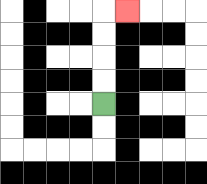{'start': '[4, 4]', 'end': '[5, 0]', 'path_directions': 'U,U,U,U,R', 'path_coordinates': '[[4, 4], [4, 3], [4, 2], [4, 1], [4, 0], [5, 0]]'}